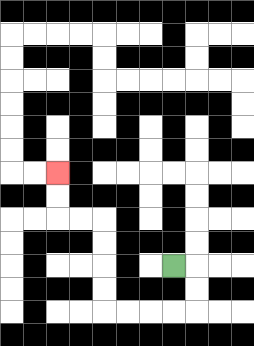{'start': '[7, 11]', 'end': '[2, 7]', 'path_directions': 'R,D,D,L,L,L,L,U,U,U,U,L,L,U,U', 'path_coordinates': '[[7, 11], [8, 11], [8, 12], [8, 13], [7, 13], [6, 13], [5, 13], [4, 13], [4, 12], [4, 11], [4, 10], [4, 9], [3, 9], [2, 9], [2, 8], [2, 7]]'}